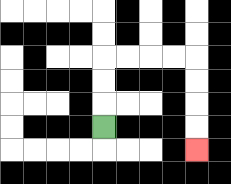{'start': '[4, 5]', 'end': '[8, 6]', 'path_directions': 'U,U,U,R,R,R,R,D,D,D,D', 'path_coordinates': '[[4, 5], [4, 4], [4, 3], [4, 2], [5, 2], [6, 2], [7, 2], [8, 2], [8, 3], [8, 4], [8, 5], [8, 6]]'}